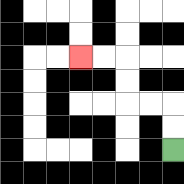{'start': '[7, 6]', 'end': '[3, 2]', 'path_directions': 'U,U,L,L,U,U,L,L', 'path_coordinates': '[[7, 6], [7, 5], [7, 4], [6, 4], [5, 4], [5, 3], [5, 2], [4, 2], [3, 2]]'}